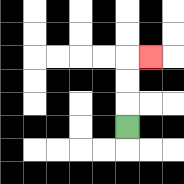{'start': '[5, 5]', 'end': '[6, 2]', 'path_directions': 'U,U,U,R', 'path_coordinates': '[[5, 5], [5, 4], [5, 3], [5, 2], [6, 2]]'}